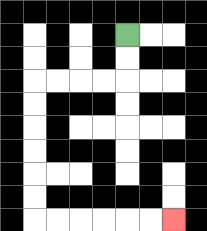{'start': '[5, 1]', 'end': '[7, 9]', 'path_directions': 'D,D,L,L,L,L,D,D,D,D,D,D,R,R,R,R,R,R', 'path_coordinates': '[[5, 1], [5, 2], [5, 3], [4, 3], [3, 3], [2, 3], [1, 3], [1, 4], [1, 5], [1, 6], [1, 7], [1, 8], [1, 9], [2, 9], [3, 9], [4, 9], [5, 9], [6, 9], [7, 9]]'}